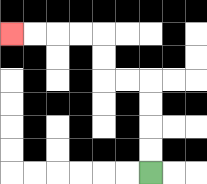{'start': '[6, 7]', 'end': '[0, 1]', 'path_directions': 'U,U,U,U,L,L,U,U,L,L,L,L', 'path_coordinates': '[[6, 7], [6, 6], [6, 5], [6, 4], [6, 3], [5, 3], [4, 3], [4, 2], [4, 1], [3, 1], [2, 1], [1, 1], [0, 1]]'}